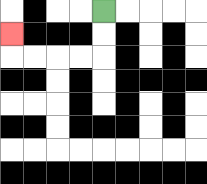{'start': '[4, 0]', 'end': '[0, 1]', 'path_directions': 'D,D,L,L,L,L,U', 'path_coordinates': '[[4, 0], [4, 1], [4, 2], [3, 2], [2, 2], [1, 2], [0, 2], [0, 1]]'}